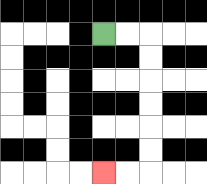{'start': '[4, 1]', 'end': '[4, 7]', 'path_directions': 'R,R,D,D,D,D,D,D,L,L', 'path_coordinates': '[[4, 1], [5, 1], [6, 1], [6, 2], [6, 3], [6, 4], [6, 5], [6, 6], [6, 7], [5, 7], [4, 7]]'}